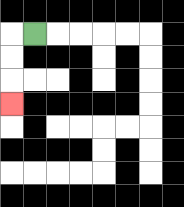{'start': '[1, 1]', 'end': '[0, 4]', 'path_directions': 'L,D,D,D', 'path_coordinates': '[[1, 1], [0, 1], [0, 2], [0, 3], [0, 4]]'}